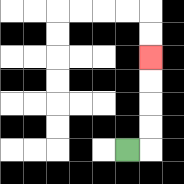{'start': '[5, 6]', 'end': '[6, 2]', 'path_directions': 'R,U,U,U,U', 'path_coordinates': '[[5, 6], [6, 6], [6, 5], [6, 4], [6, 3], [6, 2]]'}